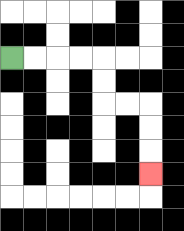{'start': '[0, 2]', 'end': '[6, 7]', 'path_directions': 'R,R,R,R,D,D,R,R,D,D,D', 'path_coordinates': '[[0, 2], [1, 2], [2, 2], [3, 2], [4, 2], [4, 3], [4, 4], [5, 4], [6, 4], [6, 5], [6, 6], [6, 7]]'}